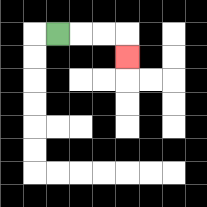{'start': '[2, 1]', 'end': '[5, 2]', 'path_directions': 'R,R,R,D', 'path_coordinates': '[[2, 1], [3, 1], [4, 1], [5, 1], [5, 2]]'}